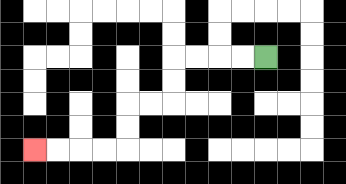{'start': '[11, 2]', 'end': '[1, 6]', 'path_directions': 'L,L,L,L,D,D,L,L,D,D,L,L,L,L', 'path_coordinates': '[[11, 2], [10, 2], [9, 2], [8, 2], [7, 2], [7, 3], [7, 4], [6, 4], [5, 4], [5, 5], [5, 6], [4, 6], [3, 6], [2, 6], [1, 6]]'}